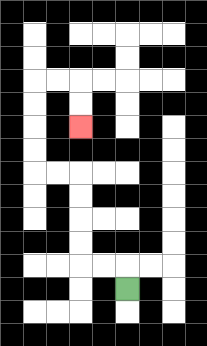{'start': '[5, 12]', 'end': '[3, 5]', 'path_directions': 'U,L,L,U,U,U,U,L,L,U,U,U,U,R,R,D,D', 'path_coordinates': '[[5, 12], [5, 11], [4, 11], [3, 11], [3, 10], [3, 9], [3, 8], [3, 7], [2, 7], [1, 7], [1, 6], [1, 5], [1, 4], [1, 3], [2, 3], [3, 3], [3, 4], [3, 5]]'}